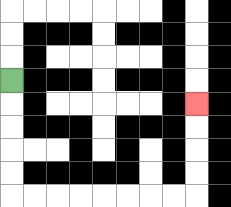{'start': '[0, 3]', 'end': '[8, 4]', 'path_directions': 'D,D,D,D,D,R,R,R,R,R,R,R,R,U,U,U,U', 'path_coordinates': '[[0, 3], [0, 4], [0, 5], [0, 6], [0, 7], [0, 8], [1, 8], [2, 8], [3, 8], [4, 8], [5, 8], [6, 8], [7, 8], [8, 8], [8, 7], [8, 6], [8, 5], [8, 4]]'}